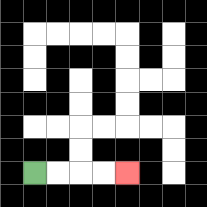{'start': '[1, 7]', 'end': '[5, 7]', 'path_directions': 'R,R,R,R', 'path_coordinates': '[[1, 7], [2, 7], [3, 7], [4, 7], [5, 7]]'}